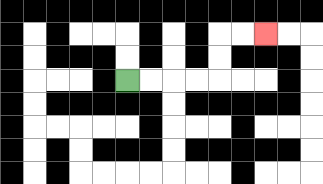{'start': '[5, 3]', 'end': '[11, 1]', 'path_directions': 'R,R,R,R,U,U,R,R', 'path_coordinates': '[[5, 3], [6, 3], [7, 3], [8, 3], [9, 3], [9, 2], [9, 1], [10, 1], [11, 1]]'}